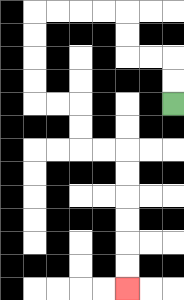{'start': '[7, 4]', 'end': '[5, 12]', 'path_directions': 'U,U,L,L,U,U,L,L,L,L,D,D,D,D,R,R,D,D,R,R,D,D,D,D,D,D', 'path_coordinates': '[[7, 4], [7, 3], [7, 2], [6, 2], [5, 2], [5, 1], [5, 0], [4, 0], [3, 0], [2, 0], [1, 0], [1, 1], [1, 2], [1, 3], [1, 4], [2, 4], [3, 4], [3, 5], [3, 6], [4, 6], [5, 6], [5, 7], [5, 8], [5, 9], [5, 10], [5, 11], [5, 12]]'}